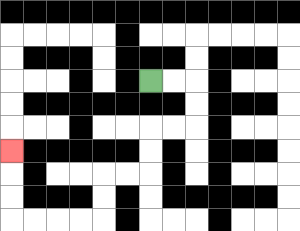{'start': '[6, 3]', 'end': '[0, 6]', 'path_directions': 'R,R,D,D,L,L,D,D,L,L,D,D,L,L,L,L,U,U,U', 'path_coordinates': '[[6, 3], [7, 3], [8, 3], [8, 4], [8, 5], [7, 5], [6, 5], [6, 6], [6, 7], [5, 7], [4, 7], [4, 8], [4, 9], [3, 9], [2, 9], [1, 9], [0, 9], [0, 8], [0, 7], [0, 6]]'}